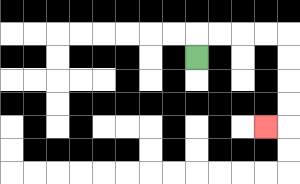{'start': '[8, 2]', 'end': '[11, 5]', 'path_directions': 'U,R,R,R,R,D,D,D,D,L', 'path_coordinates': '[[8, 2], [8, 1], [9, 1], [10, 1], [11, 1], [12, 1], [12, 2], [12, 3], [12, 4], [12, 5], [11, 5]]'}